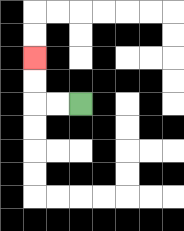{'start': '[3, 4]', 'end': '[1, 2]', 'path_directions': 'L,L,U,U', 'path_coordinates': '[[3, 4], [2, 4], [1, 4], [1, 3], [1, 2]]'}